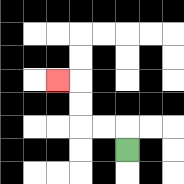{'start': '[5, 6]', 'end': '[2, 3]', 'path_directions': 'U,L,L,U,U,L', 'path_coordinates': '[[5, 6], [5, 5], [4, 5], [3, 5], [3, 4], [3, 3], [2, 3]]'}